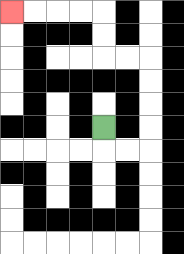{'start': '[4, 5]', 'end': '[0, 0]', 'path_directions': 'D,R,R,U,U,U,U,L,L,U,U,L,L,L,L', 'path_coordinates': '[[4, 5], [4, 6], [5, 6], [6, 6], [6, 5], [6, 4], [6, 3], [6, 2], [5, 2], [4, 2], [4, 1], [4, 0], [3, 0], [2, 0], [1, 0], [0, 0]]'}